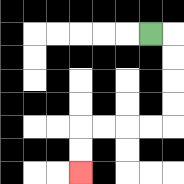{'start': '[6, 1]', 'end': '[3, 7]', 'path_directions': 'R,D,D,D,D,L,L,L,L,D,D', 'path_coordinates': '[[6, 1], [7, 1], [7, 2], [7, 3], [7, 4], [7, 5], [6, 5], [5, 5], [4, 5], [3, 5], [3, 6], [3, 7]]'}